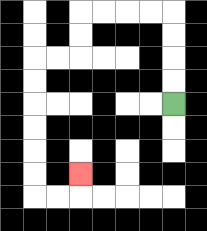{'start': '[7, 4]', 'end': '[3, 7]', 'path_directions': 'U,U,U,U,L,L,L,L,D,D,L,L,D,D,D,D,D,D,R,R,U', 'path_coordinates': '[[7, 4], [7, 3], [7, 2], [7, 1], [7, 0], [6, 0], [5, 0], [4, 0], [3, 0], [3, 1], [3, 2], [2, 2], [1, 2], [1, 3], [1, 4], [1, 5], [1, 6], [1, 7], [1, 8], [2, 8], [3, 8], [3, 7]]'}